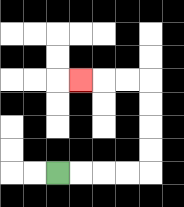{'start': '[2, 7]', 'end': '[3, 3]', 'path_directions': 'R,R,R,R,U,U,U,U,L,L,L', 'path_coordinates': '[[2, 7], [3, 7], [4, 7], [5, 7], [6, 7], [6, 6], [6, 5], [6, 4], [6, 3], [5, 3], [4, 3], [3, 3]]'}